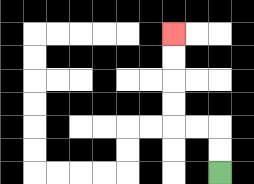{'start': '[9, 7]', 'end': '[7, 1]', 'path_directions': 'U,U,L,L,U,U,U,U', 'path_coordinates': '[[9, 7], [9, 6], [9, 5], [8, 5], [7, 5], [7, 4], [7, 3], [7, 2], [7, 1]]'}